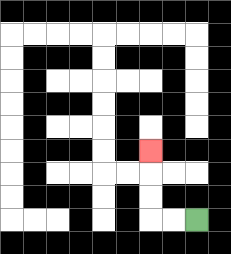{'start': '[8, 9]', 'end': '[6, 6]', 'path_directions': 'L,L,U,U,U', 'path_coordinates': '[[8, 9], [7, 9], [6, 9], [6, 8], [6, 7], [6, 6]]'}